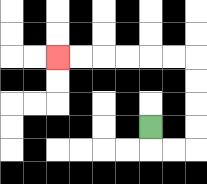{'start': '[6, 5]', 'end': '[2, 2]', 'path_directions': 'D,R,R,U,U,U,U,L,L,L,L,L,L', 'path_coordinates': '[[6, 5], [6, 6], [7, 6], [8, 6], [8, 5], [8, 4], [8, 3], [8, 2], [7, 2], [6, 2], [5, 2], [4, 2], [3, 2], [2, 2]]'}